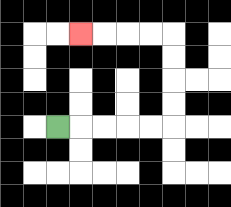{'start': '[2, 5]', 'end': '[3, 1]', 'path_directions': 'R,R,R,R,R,U,U,U,U,L,L,L,L', 'path_coordinates': '[[2, 5], [3, 5], [4, 5], [5, 5], [6, 5], [7, 5], [7, 4], [7, 3], [7, 2], [7, 1], [6, 1], [5, 1], [4, 1], [3, 1]]'}